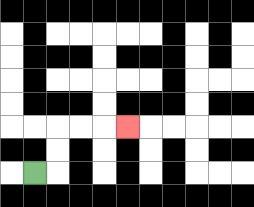{'start': '[1, 7]', 'end': '[5, 5]', 'path_directions': 'R,U,U,R,R,R', 'path_coordinates': '[[1, 7], [2, 7], [2, 6], [2, 5], [3, 5], [4, 5], [5, 5]]'}